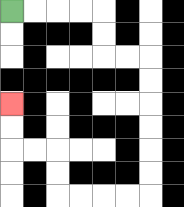{'start': '[0, 0]', 'end': '[0, 4]', 'path_directions': 'R,R,R,R,D,D,R,R,D,D,D,D,D,D,L,L,L,L,U,U,L,L,U,U', 'path_coordinates': '[[0, 0], [1, 0], [2, 0], [3, 0], [4, 0], [4, 1], [4, 2], [5, 2], [6, 2], [6, 3], [6, 4], [6, 5], [6, 6], [6, 7], [6, 8], [5, 8], [4, 8], [3, 8], [2, 8], [2, 7], [2, 6], [1, 6], [0, 6], [0, 5], [0, 4]]'}